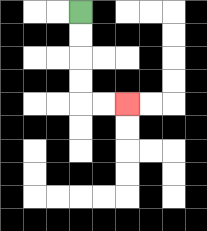{'start': '[3, 0]', 'end': '[5, 4]', 'path_directions': 'D,D,D,D,R,R', 'path_coordinates': '[[3, 0], [3, 1], [3, 2], [3, 3], [3, 4], [4, 4], [5, 4]]'}